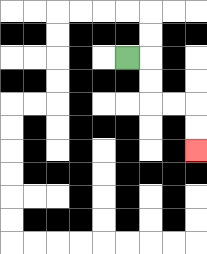{'start': '[5, 2]', 'end': '[8, 6]', 'path_directions': 'R,D,D,R,R,D,D', 'path_coordinates': '[[5, 2], [6, 2], [6, 3], [6, 4], [7, 4], [8, 4], [8, 5], [8, 6]]'}